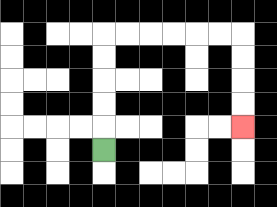{'start': '[4, 6]', 'end': '[10, 5]', 'path_directions': 'U,U,U,U,U,R,R,R,R,R,R,D,D,D,D', 'path_coordinates': '[[4, 6], [4, 5], [4, 4], [4, 3], [4, 2], [4, 1], [5, 1], [6, 1], [7, 1], [8, 1], [9, 1], [10, 1], [10, 2], [10, 3], [10, 4], [10, 5]]'}